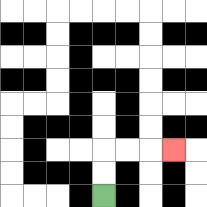{'start': '[4, 8]', 'end': '[7, 6]', 'path_directions': 'U,U,R,R,R', 'path_coordinates': '[[4, 8], [4, 7], [4, 6], [5, 6], [6, 6], [7, 6]]'}